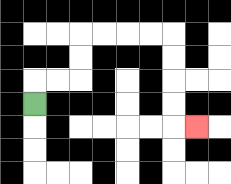{'start': '[1, 4]', 'end': '[8, 5]', 'path_directions': 'U,R,R,U,U,R,R,R,R,D,D,D,D,R', 'path_coordinates': '[[1, 4], [1, 3], [2, 3], [3, 3], [3, 2], [3, 1], [4, 1], [5, 1], [6, 1], [7, 1], [7, 2], [7, 3], [7, 4], [7, 5], [8, 5]]'}